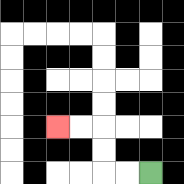{'start': '[6, 7]', 'end': '[2, 5]', 'path_directions': 'L,L,U,U,L,L', 'path_coordinates': '[[6, 7], [5, 7], [4, 7], [4, 6], [4, 5], [3, 5], [2, 5]]'}